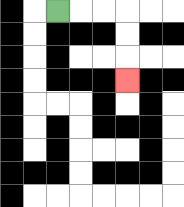{'start': '[2, 0]', 'end': '[5, 3]', 'path_directions': 'R,R,R,D,D,D', 'path_coordinates': '[[2, 0], [3, 0], [4, 0], [5, 0], [5, 1], [5, 2], [5, 3]]'}